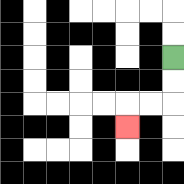{'start': '[7, 2]', 'end': '[5, 5]', 'path_directions': 'D,D,L,L,D', 'path_coordinates': '[[7, 2], [7, 3], [7, 4], [6, 4], [5, 4], [5, 5]]'}